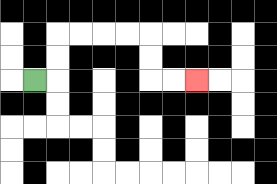{'start': '[1, 3]', 'end': '[8, 3]', 'path_directions': 'R,U,U,R,R,R,R,D,D,R,R', 'path_coordinates': '[[1, 3], [2, 3], [2, 2], [2, 1], [3, 1], [4, 1], [5, 1], [6, 1], [6, 2], [6, 3], [7, 3], [8, 3]]'}